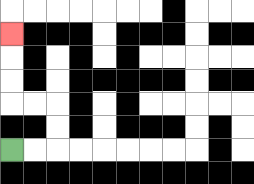{'start': '[0, 6]', 'end': '[0, 1]', 'path_directions': 'R,R,U,U,L,L,U,U,U', 'path_coordinates': '[[0, 6], [1, 6], [2, 6], [2, 5], [2, 4], [1, 4], [0, 4], [0, 3], [0, 2], [0, 1]]'}